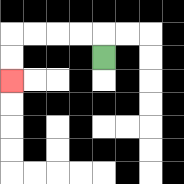{'start': '[4, 2]', 'end': '[0, 3]', 'path_directions': 'U,L,L,L,L,D,D', 'path_coordinates': '[[4, 2], [4, 1], [3, 1], [2, 1], [1, 1], [0, 1], [0, 2], [0, 3]]'}